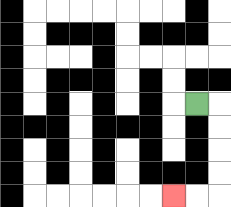{'start': '[8, 4]', 'end': '[7, 8]', 'path_directions': 'R,D,D,D,D,L,L', 'path_coordinates': '[[8, 4], [9, 4], [9, 5], [9, 6], [9, 7], [9, 8], [8, 8], [7, 8]]'}